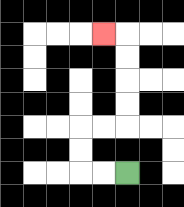{'start': '[5, 7]', 'end': '[4, 1]', 'path_directions': 'L,L,U,U,R,R,U,U,U,U,L', 'path_coordinates': '[[5, 7], [4, 7], [3, 7], [3, 6], [3, 5], [4, 5], [5, 5], [5, 4], [5, 3], [5, 2], [5, 1], [4, 1]]'}